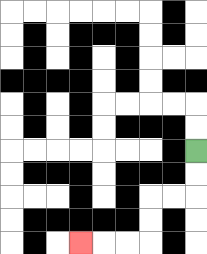{'start': '[8, 6]', 'end': '[3, 10]', 'path_directions': 'D,D,L,L,D,D,L,L,L', 'path_coordinates': '[[8, 6], [8, 7], [8, 8], [7, 8], [6, 8], [6, 9], [6, 10], [5, 10], [4, 10], [3, 10]]'}